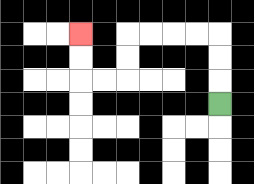{'start': '[9, 4]', 'end': '[3, 1]', 'path_directions': 'U,U,U,L,L,L,L,D,D,L,L,U,U', 'path_coordinates': '[[9, 4], [9, 3], [9, 2], [9, 1], [8, 1], [7, 1], [6, 1], [5, 1], [5, 2], [5, 3], [4, 3], [3, 3], [3, 2], [3, 1]]'}